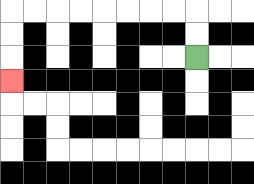{'start': '[8, 2]', 'end': '[0, 3]', 'path_directions': 'U,U,L,L,L,L,L,L,L,L,D,D,D', 'path_coordinates': '[[8, 2], [8, 1], [8, 0], [7, 0], [6, 0], [5, 0], [4, 0], [3, 0], [2, 0], [1, 0], [0, 0], [0, 1], [0, 2], [0, 3]]'}